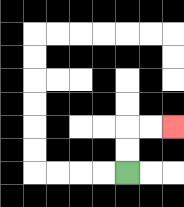{'start': '[5, 7]', 'end': '[7, 5]', 'path_directions': 'U,U,R,R', 'path_coordinates': '[[5, 7], [5, 6], [5, 5], [6, 5], [7, 5]]'}